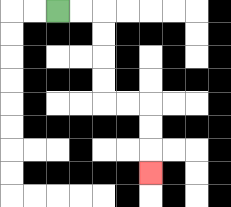{'start': '[2, 0]', 'end': '[6, 7]', 'path_directions': 'R,R,D,D,D,D,R,R,D,D,D', 'path_coordinates': '[[2, 0], [3, 0], [4, 0], [4, 1], [4, 2], [4, 3], [4, 4], [5, 4], [6, 4], [6, 5], [6, 6], [6, 7]]'}